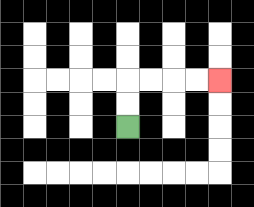{'start': '[5, 5]', 'end': '[9, 3]', 'path_directions': 'U,U,R,R,R,R', 'path_coordinates': '[[5, 5], [5, 4], [5, 3], [6, 3], [7, 3], [8, 3], [9, 3]]'}